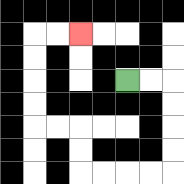{'start': '[5, 3]', 'end': '[3, 1]', 'path_directions': 'R,R,D,D,D,D,L,L,L,L,U,U,L,L,U,U,U,U,R,R', 'path_coordinates': '[[5, 3], [6, 3], [7, 3], [7, 4], [7, 5], [7, 6], [7, 7], [6, 7], [5, 7], [4, 7], [3, 7], [3, 6], [3, 5], [2, 5], [1, 5], [1, 4], [1, 3], [1, 2], [1, 1], [2, 1], [3, 1]]'}